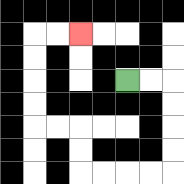{'start': '[5, 3]', 'end': '[3, 1]', 'path_directions': 'R,R,D,D,D,D,L,L,L,L,U,U,L,L,U,U,U,U,R,R', 'path_coordinates': '[[5, 3], [6, 3], [7, 3], [7, 4], [7, 5], [7, 6], [7, 7], [6, 7], [5, 7], [4, 7], [3, 7], [3, 6], [3, 5], [2, 5], [1, 5], [1, 4], [1, 3], [1, 2], [1, 1], [2, 1], [3, 1]]'}